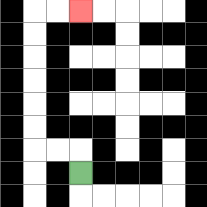{'start': '[3, 7]', 'end': '[3, 0]', 'path_directions': 'U,L,L,U,U,U,U,U,U,R,R', 'path_coordinates': '[[3, 7], [3, 6], [2, 6], [1, 6], [1, 5], [1, 4], [1, 3], [1, 2], [1, 1], [1, 0], [2, 0], [3, 0]]'}